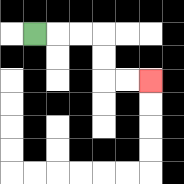{'start': '[1, 1]', 'end': '[6, 3]', 'path_directions': 'R,R,R,D,D,R,R', 'path_coordinates': '[[1, 1], [2, 1], [3, 1], [4, 1], [4, 2], [4, 3], [5, 3], [6, 3]]'}